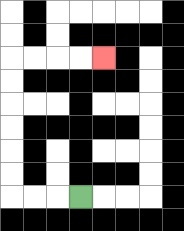{'start': '[3, 8]', 'end': '[4, 2]', 'path_directions': 'L,L,L,U,U,U,U,U,U,R,R,R,R', 'path_coordinates': '[[3, 8], [2, 8], [1, 8], [0, 8], [0, 7], [0, 6], [0, 5], [0, 4], [0, 3], [0, 2], [1, 2], [2, 2], [3, 2], [4, 2]]'}